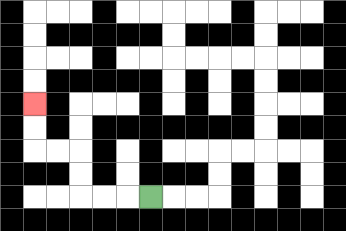{'start': '[6, 8]', 'end': '[1, 4]', 'path_directions': 'L,L,L,U,U,L,L,U,U', 'path_coordinates': '[[6, 8], [5, 8], [4, 8], [3, 8], [3, 7], [3, 6], [2, 6], [1, 6], [1, 5], [1, 4]]'}